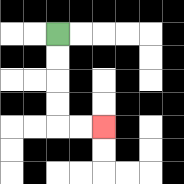{'start': '[2, 1]', 'end': '[4, 5]', 'path_directions': 'D,D,D,D,R,R', 'path_coordinates': '[[2, 1], [2, 2], [2, 3], [2, 4], [2, 5], [3, 5], [4, 5]]'}